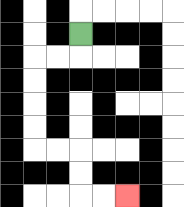{'start': '[3, 1]', 'end': '[5, 8]', 'path_directions': 'D,L,L,D,D,D,D,R,R,D,D,R,R', 'path_coordinates': '[[3, 1], [3, 2], [2, 2], [1, 2], [1, 3], [1, 4], [1, 5], [1, 6], [2, 6], [3, 6], [3, 7], [3, 8], [4, 8], [5, 8]]'}